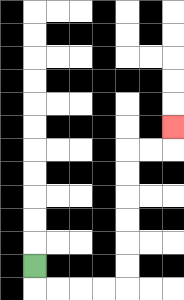{'start': '[1, 11]', 'end': '[7, 5]', 'path_directions': 'D,R,R,R,R,U,U,U,U,U,U,R,R,U', 'path_coordinates': '[[1, 11], [1, 12], [2, 12], [3, 12], [4, 12], [5, 12], [5, 11], [5, 10], [5, 9], [5, 8], [5, 7], [5, 6], [6, 6], [7, 6], [7, 5]]'}